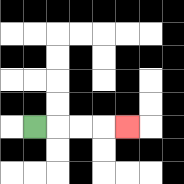{'start': '[1, 5]', 'end': '[5, 5]', 'path_directions': 'R,R,R,R', 'path_coordinates': '[[1, 5], [2, 5], [3, 5], [4, 5], [5, 5]]'}